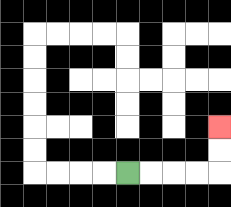{'start': '[5, 7]', 'end': '[9, 5]', 'path_directions': 'R,R,R,R,U,U', 'path_coordinates': '[[5, 7], [6, 7], [7, 7], [8, 7], [9, 7], [9, 6], [9, 5]]'}